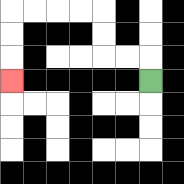{'start': '[6, 3]', 'end': '[0, 3]', 'path_directions': 'U,L,L,U,U,L,L,L,L,D,D,D', 'path_coordinates': '[[6, 3], [6, 2], [5, 2], [4, 2], [4, 1], [4, 0], [3, 0], [2, 0], [1, 0], [0, 0], [0, 1], [0, 2], [0, 3]]'}